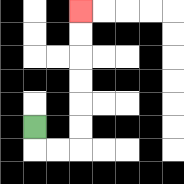{'start': '[1, 5]', 'end': '[3, 0]', 'path_directions': 'D,R,R,U,U,U,U,U,U', 'path_coordinates': '[[1, 5], [1, 6], [2, 6], [3, 6], [3, 5], [3, 4], [3, 3], [3, 2], [3, 1], [3, 0]]'}